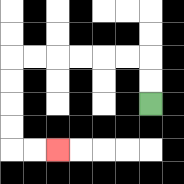{'start': '[6, 4]', 'end': '[2, 6]', 'path_directions': 'U,U,L,L,L,L,L,L,D,D,D,D,R,R', 'path_coordinates': '[[6, 4], [6, 3], [6, 2], [5, 2], [4, 2], [3, 2], [2, 2], [1, 2], [0, 2], [0, 3], [0, 4], [0, 5], [0, 6], [1, 6], [2, 6]]'}